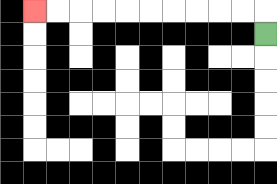{'start': '[11, 1]', 'end': '[1, 0]', 'path_directions': 'U,L,L,L,L,L,L,L,L,L,L', 'path_coordinates': '[[11, 1], [11, 0], [10, 0], [9, 0], [8, 0], [7, 0], [6, 0], [5, 0], [4, 0], [3, 0], [2, 0], [1, 0]]'}